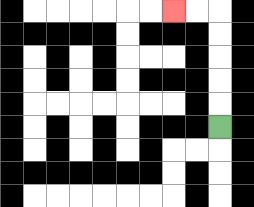{'start': '[9, 5]', 'end': '[7, 0]', 'path_directions': 'U,U,U,U,U,L,L', 'path_coordinates': '[[9, 5], [9, 4], [9, 3], [9, 2], [9, 1], [9, 0], [8, 0], [7, 0]]'}